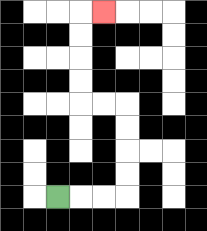{'start': '[2, 8]', 'end': '[4, 0]', 'path_directions': 'R,R,R,U,U,U,U,L,L,U,U,U,U,R', 'path_coordinates': '[[2, 8], [3, 8], [4, 8], [5, 8], [5, 7], [5, 6], [5, 5], [5, 4], [4, 4], [3, 4], [3, 3], [3, 2], [3, 1], [3, 0], [4, 0]]'}